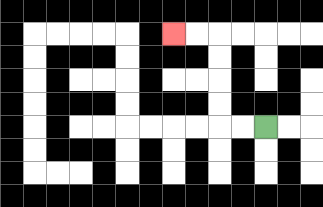{'start': '[11, 5]', 'end': '[7, 1]', 'path_directions': 'L,L,U,U,U,U,L,L', 'path_coordinates': '[[11, 5], [10, 5], [9, 5], [9, 4], [9, 3], [9, 2], [9, 1], [8, 1], [7, 1]]'}